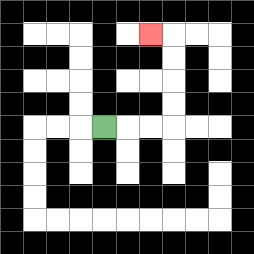{'start': '[4, 5]', 'end': '[6, 1]', 'path_directions': 'R,R,R,U,U,U,U,L', 'path_coordinates': '[[4, 5], [5, 5], [6, 5], [7, 5], [7, 4], [7, 3], [7, 2], [7, 1], [6, 1]]'}